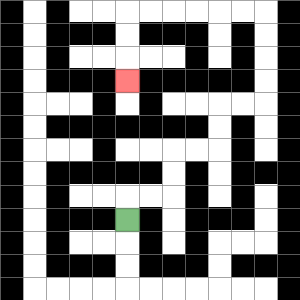{'start': '[5, 9]', 'end': '[5, 3]', 'path_directions': 'U,R,R,U,U,R,R,U,U,R,R,U,U,U,U,L,L,L,L,L,L,D,D,D', 'path_coordinates': '[[5, 9], [5, 8], [6, 8], [7, 8], [7, 7], [7, 6], [8, 6], [9, 6], [9, 5], [9, 4], [10, 4], [11, 4], [11, 3], [11, 2], [11, 1], [11, 0], [10, 0], [9, 0], [8, 0], [7, 0], [6, 0], [5, 0], [5, 1], [5, 2], [5, 3]]'}